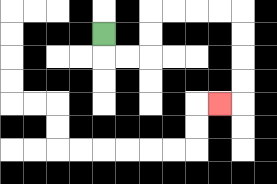{'start': '[4, 1]', 'end': '[9, 4]', 'path_directions': 'D,R,R,U,U,R,R,R,R,D,D,D,D,L', 'path_coordinates': '[[4, 1], [4, 2], [5, 2], [6, 2], [6, 1], [6, 0], [7, 0], [8, 0], [9, 0], [10, 0], [10, 1], [10, 2], [10, 3], [10, 4], [9, 4]]'}